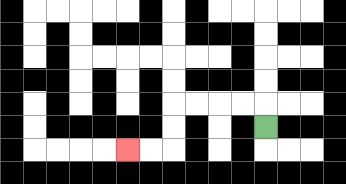{'start': '[11, 5]', 'end': '[5, 6]', 'path_directions': 'U,L,L,L,L,D,D,L,L', 'path_coordinates': '[[11, 5], [11, 4], [10, 4], [9, 4], [8, 4], [7, 4], [7, 5], [7, 6], [6, 6], [5, 6]]'}